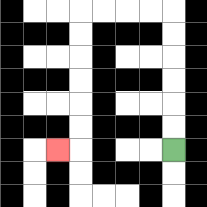{'start': '[7, 6]', 'end': '[2, 6]', 'path_directions': 'U,U,U,U,U,U,L,L,L,L,D,D,D,D,D,D,L', 'path_coordinates': '[[7, 6], [7, 5], [7, 4], [7, 3], [7, 2], [7, 1], [7, 0], [6, 0], [5, 0], [4, 0], [3, 0], [3, 1], [3, 2], [3, 3], [3, 4], [3, 5], [3, 6], [2, 6]]'}